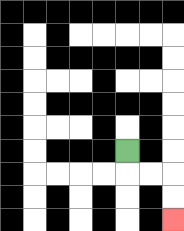{'start': '[5, 6]', 'end': '[7, 9]', 'path_directions': 'D,R,R,D,D', 'path_coordinates': '[[5, 6], [5, 7], [6, 7], [7, 7], [7, 8], [7, 9]]'}